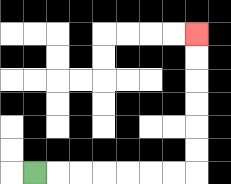{'start': '[1, 7]', 'end': '[8, 1]', 'path_directions': 'R,R,R,R,R,R,R,U,U,U,U,U,U', 'path_coordinates': '[[1, 7], [2, 7], [3, 7], [4, 7], [5, 7], [6, 7], [7, 7], [8, 7], [8, 6], [8, 5], [8, 4], [8, 3], [8, 2], [8, 1]]'}